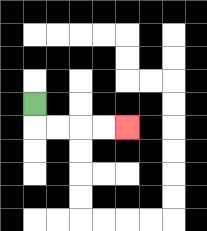{'start': '[1, 4]', 'end': '[5, 5]', 'path_directions': 'D,R,R,R,R', 'path_coordinates': '[[1, 4], [1, 5], [2, 5], [3, 5], [4, 5], [5, 5]]'}